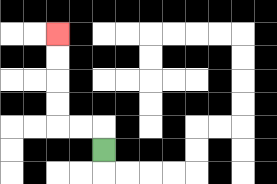{'start': '[4, 6]', 'end': '[2, 1]', 'path_directions': 'U,L,L,U,U,U,U', 'path_coordinates': '[[4, 6], [4, 5], [3, 5], [2, 5], [2, 4], [2, 3], [2, 2], [2, 1]]'}